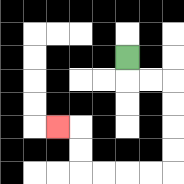{'start': '[5, 2]', 'end': '[2, 5]', 'path_directions': 'D,R,R,D,D,D,D,L,L,L,L,U,U,L', 'path_coordinates': '[[5, 2], [5, 3], [6, 3], [7, 3], [7, 4], [7, 5], [7, 6], [7, 7], [6, 7], [5, 7], [4, 7], [3, 7], [3, 6], [3, 5], [2, 5]]'}